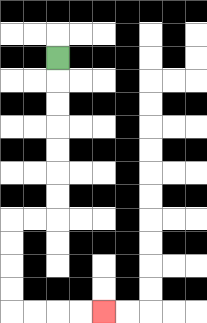{'start': '[2, 2]', 'end': '[4, 13]', 'path_directions': 'D,D,D,D,D,D,D,L,L,D,D,D,D,R,R,R,R', 'path_coordinates': '[[2, 2], [2, 3], [2, 4], [2, 5], [2, 6], [2, 7], [2, 8], [2, 9], [1, 9], [0, 9], [0, 10], [0, 11], [0, 12], [0, 13], [1, 13], [2, 13], [3, 13], [4, 13]]'}